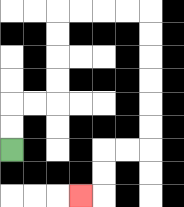{'start': '[0, 6]', 'end': '[3, 8]', 'path_directions': 'U,U,R,R,U,U,U,U,R,R,R,R,D,D,D,D,D,D,L,L,D,D,L', 'path_coordinates': '[[0, 6], [0, 5], [0, 4], [1, 4], [2, 4], [2, 3], [2, 2], [2, 1], [2, 0], [3, 0], [4, 0], [5, 0], [6, 0], [6, 1], [6, 2], [6, 3], [6, 4], [6, 5], [6, 6], [5, 6], [4, 6], [4, 7], [4, 8], [3, 8]]'}